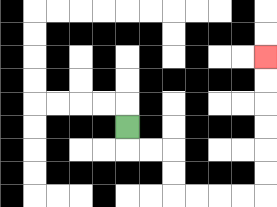{'start': '[5, 5]', 'end': '[11, 2]', 'path_directions': 'D,R,R,D,D,R,R,R,R,U,U,U,U,U,U', 'path_coordinates': '[[5, 5], [5, 6], [6, 6], [7, 6], [7, 7], [7, 8], [8, 8], [9, 8], [10, 8], [11, 8], [11, 7], [11, 6], [11, 5], [11, 4], [11, 3], [11, 2]]'}